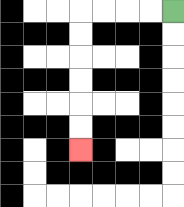{'start': '[7, 0]', 'end': '[3, 6]', 'path_directions': 'L,L,L,L,D,D,D,D,D,D', 'path_coordinates': '[[7, 0], [6, 0], [5, 0], [4, 0], [3, 0], [3, 1], [3, 2], [3, 3], [3, 4], [3, 5], [3, 6]]'}